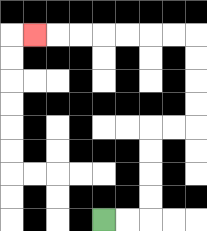{'start': '[4, 9]', 'end': '[1, 1]', 'path_directions': 'R,R,U,U,U,U,R,R,U,U,U,U,L,L,L,L,L,L,L', 'path_coordinates': '[[4, 9], [5, 9], [6, 9], [6, 8], [6, 7], [6, 6], [6, 5], [7, 5], [8, 5], [8, 4], [8, 3], [8, 2], [8, 1], [7, 1], [6, 1], [5, 1], [4, 1], [3, 1], [2, 1], [1, 1]]'}